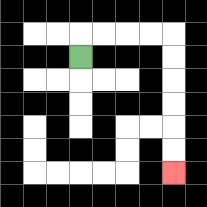{'start': '[3, 2]', 'end': '[7, 7]', 'path_directions': 'U,R,R,R,R,D,D,D,D,D,D', 'path_coordinates': '[[3, 2], [3, 1], [4, 1], [5, 1], [6, 1], [7, 1], [7, 2], [7, 3], [7, 4], [7, 5], [7, 6], [7, 7]]'}